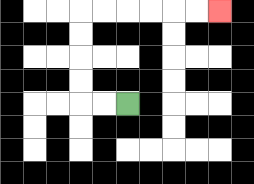{'start': '[5, 4]', 'end': '[9, 0]', 'path_directions': 'L,L,U,U,U,U,R,R,R,R,R,R', 'path_coordinates': '[[5, 4], [4, 4], [3, 4], [3, 3], [3, 2], [3, 1], [3, 0], [4, 0], [5, 0], [6, 0], [7, 0], [8, 0], [9, 0]]'}